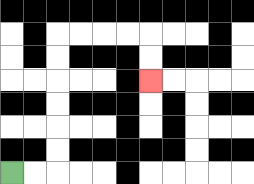{'start': '[0, 7]', 'end': '[6, 3]', 'path_directions': 'R,R,U,U,U,U,U,U,R,R,R,R,D,D', 'path_coordinates': '[[0, 7], [1, 7], [2, 7], [2, 6], [2, 5], [2, 4], [2, 3], [2, 2], [2, 1], [3, 1], [4, 1], [5, 1], [6, 1], [6, 2], [6, 3]]'}